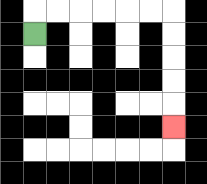{'start': '[1, 1]', 'end': '[7, 5]', 'path_directions': 'U,R,R,R,R,R,R,D,D,D,D,D', 'path_coordinates': '[[1, 1], [1, 0], [2, 0], [3, 0], [4, 0], [5, 0], [6, 0], [7, 0], [7, 1], [7, 2], [7, 3], [7, 4], [7, 5]]'}